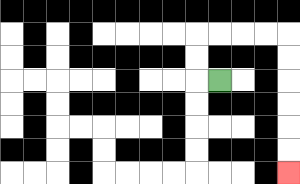{'start': '[9, 3]', 'end': '[12, 7]', 'path_directions': 'L,U,U,R,R,R,R,D,D,D,D,D,D', 'path_coordinates': '[[9, 3], [8, 3], [8, 2], [8, 1], [9, 1], [10, 1], [11, 1], [12, 1], [12, 2], [12, 3], [12, 4], [12, 5], [12, 6], [12, 7]]'}